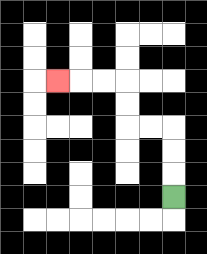{'start': '[7, 8]', 'end': '[2, 3]', 'path_directions': 'U,U,U,L,L,U,U,L,L,L', 'path_coordinates': '[[7, 8], [7, 7], [7, 6], [7, 5], [6, 5], [5, 5], [5, 4], [5, 3], [4, 3], [3, 3], [2, 3]]'}